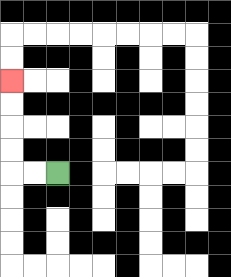{'start': '[2, 7]', 'end': '[0, 3]', 'path_directions': 'L,L,U,U,U,U', 'path_coordinates': '[[2, 7], [1, 7], [0, 7], [0, 6], [0, 5], [0, 4], [0, 3]]'}